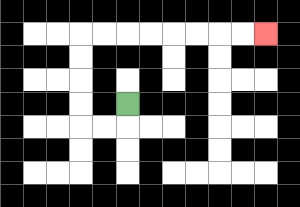{'start': '[5, 4]', 'end': '[11, 1]', 'path_directions': 'D,L,L,U,U,U,U,R,R,R,R,R,R,R,R', 'path_coordinates': '[[5, 4], [5, 5], [4, 5], [3, 5], [3, 4], [3, 3], [3, 2], [3, 1], [4, 1], [5, 1], [6, 1], [7, 1], [8, 1], [9, 1], [10, 1], [11, 1]]'}